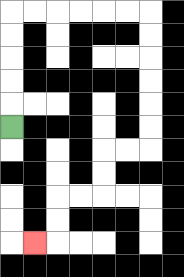{'start': '[0, 5]', 'end': '[1, 10]', 'path_directions': 'U,U,U,U,U,R,R,R,R,R,R,D,D,D,D,D,D,L,L,D,D,L,L,D,D,L', 'path_coordinates': '[[0, 5], [0, 4], [0, 3], [0, 2], [0, 1], [0, 0], [1, 0], [2, 0], [3, 0], [4, 0], [5, 0], [6, 0], [6, 1], [6, 2], [6, 3], [6, 4], [6, 5], [6, 6], [5, 6], [4, 6], [4, 7], [4, 8], [3, 8], [2, 8], [2, 9], [2, 10], [1, 10]]'}